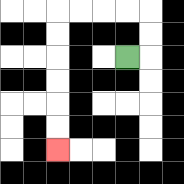{'start': '[5, 2]', 'end': '[2, 6]', 'path_directions': 'R,U,U,L,L,L,L,D,D,D,D,D,D', 'path_coordinates': '[[5, 2], [6, 2], [6, 1], [6, 0], [5, 0], [4, 0], [3, 0], [2, 0], [2, 1], [2, 2], [2, 3], [2, 4], [2, 5], [2, 6]]'}